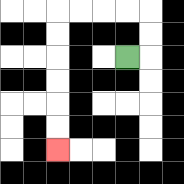{'start': '[5, 2]', 'end': '[2, 6]', 'path_directions': 'R,U,U,L,L,L,L,D,D,D,D,D,D', 'path_coordinates': '[[5, 2], [6, 2], [6, 1], [6, 0], [5, 0], [4, 0], [3, 0], [2, 0], [2, 1], [2, 2], [2, 3], [2, 4], [2, 5], [2, 6]]'}